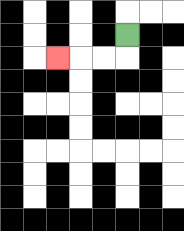{'start': '[5, 1]', 'end': '[2, 2]', 'path_directions': 'D,L,L,L', 'path_coordinates': '[[5, 1], [5, 2], [4, 2], [3, 2], [2, 2]]'}